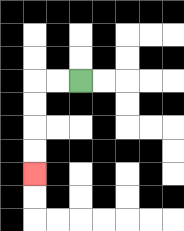{'start': '[3, 3]', 'end': '[1, 7]', 'path_directions': 'L,L,D,D,D,D', 'path_coordinates': '[[3, 3], [2, 3], [1, 3], [1, 4], [1, 5], [1, 6], [1, 7]]'}